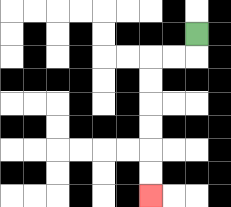{'start': '[8, 1]', 'end': '[6, 8]', 'path_directions': 'D,L,L,D,D,D,D,D,D', 'path_coordinates': '[[8, 1], [8, 2], [7, 2], [6, 2], [6, 3], [6, 4], [6, 5], [6, 6], [6, 7], [6, 8]]'}